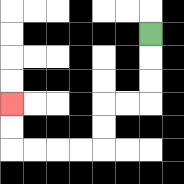{'start': '[6, 1]', 'end': '[0, 4]', 'path_directions': 'D,D,D,L,L,D,D,L,L,L,L,U,U', 'path_coordinates': '[[6, 1], [6, 2], [6, 3], [6, 4], [5, 4], [4, 4], [4, 5], [4, 6], [3, 6], [2, 6], [1, 6], [0, 6], [0, 5], [0, 4]]'}